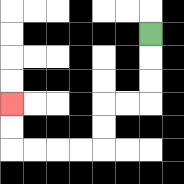{'start': '[6, 1]', 'end': '[0, 4]', 'path_directions': 'D,D,D,L,L,D,D,L,L,L,L,U,U', 'path_coordinates': '[[6, 1], [6, 2], [6, 3], [6, 4], [5, 4], [4, 4], [4, 5], [4, 6], [3, 6], [2, 6], [1, 6], [0, 6], [0, 5], [0, 4]]'}